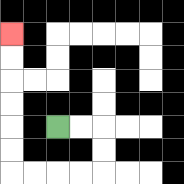{'start': '[2, 5]', 'end': '[0, 1]', 'path_directions': 'R,R,D,D,L,L,L,L,U,U,U,U,U,U', 'path_coordinates': '[[2, 5], [3, 5], [4, 5], [4, 6], [4, 7], [3, 7], [2, 7], [1, 7], [0, 7], [0, 6], [0, 5], [0, 4], [0, 3], [0, 2], [0, 1]]'}